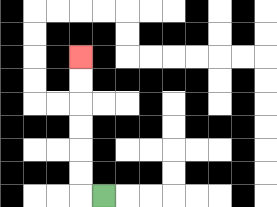{'start': '[4, 8]', 'end': '[3, 2]', 'path_directions': 'L,U,U,U,U,U,U', 'path_coordinates': '[[4, 8], [3, 8], [3, 7], [3, 6], [3, 5], [3, 4], [3, 3], [3, 2]]'}